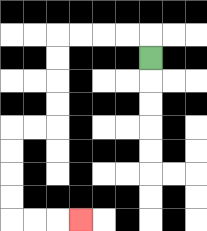{'start': '[6, 2]', 'end': '[3, 9]', 'path_directions': 'U,L,L,L,L,D,D,D,D,L,L,D,D,D,D,R,R,R', 'path_coordinates': '[[6, 2], [6, 1], [5, 1], [4, 1], [3, 1], [2, 1], [2, 2], [2, 3], [2, 4], [2, 5], [1, 5], [0, 5], [0, 6], [0, 7], [0, 8], [0, 9], [1, 9], [2, 9], [3, 9]]'}